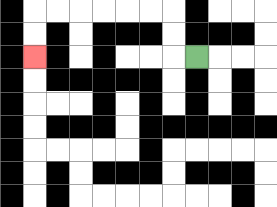{'start': '[8, 2]', 'end': '[1, 2]', 'path_directions': 'L,U,U,L,L,L,L,L,L,D,D', 'path_coordinates': '[[8, 2], [7, 2], [7, 1], [7, 0], [6, 0], [5, 0], [4, 0], [3, 0], [2, 0], [1, 0], [1, 1], [1, 2]]'}